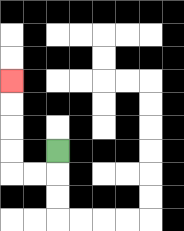{'start': '[2, 6]', 'end': '[0, 3]', 'path_directions': 'D,L,L,U,U,U,U', 'path_coordinates': '[[2, 6], [2, 7], [1, 7], [0, 7], [0, 6], [0, 5], [0, 4], [0, 3]]'}